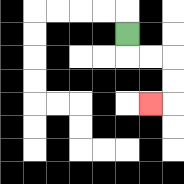{'start': '[5, 1]', 'end': '[6, 4]', 'path_directions': 'D,R,R,D,D,L', 'path_coordinates': '[[5, 1], [5, 2], [6, 2], [7, 2], [7, 3], [7, 4], [6, 4]]'}